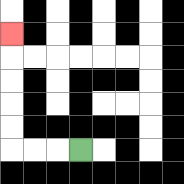{'start': '[3, 6]', 'end': '[0, 1]', 'path_directions': 'L,L,L,U,U,U,U,U', 'path_coordinates': '[[3, 6], [2, 6], [1, 6], [0, 6], [0, 5], [0, 4], [0, 3], [0, 2], [0, 1]]'}